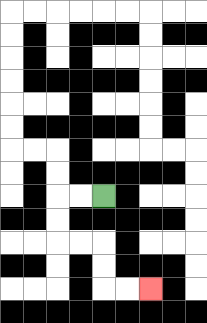{'start': '[4, 8]', 'end': '[6, 12]', 'path_directions': 'L,L,D,D,R,R,D,D,R,R', 'path_coordinates': '[[4, 8], [3, 8], [2, 8], [2, 9], [2, 10], [3, 10], [4, 10], [4, 11], [4, 12], [5, 12], [6, 12]]'}